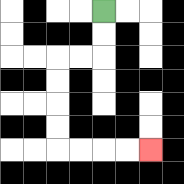{'start': '[4, 0]', 'end': '[6, 6]', 'path_directions': 'D,D,L,L,D,D,D,D,R,R,R,R', 'path_coordinates': '[[4, 0], [4, 1], [4, 2], [3, 2], [2, 2], [2, 3], [2, 4], [2, 5], [2, 6], [3, 6], [4, 6], [5, 6], [6, 6]]'}